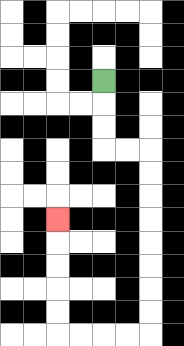{'start': '[4, 3]', 'end': '[2, 9]', 'path_directions': 'D,D,D,R,R,D,D,D,D,D,D,D,D,L,L,L,L,U,U,U,U,U', 'path_coordinates': '[[4, 3], [4, 4], [4, 5], [4, 6], [5, 6], [6, 6], [6, 7], [6, 8], [6, 9], [6, 10], [6, 11], [6, 12], [6, 13], [6, 14], [5, 14], [4, 14], [3, 14], [2, 14], [2, 13], [2, 12], [2, 11], [2, 10], [2, 9]]'}